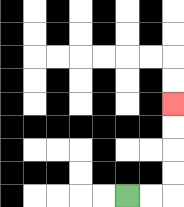{'start': '[5, 8]', 'end': '[7, 4]', 'path_directions': 'R,R,U,U,U,U', 'path_coordinates': '[[5, 8], [6, 8], [7, 8], [7, 7], [7, 6], [7, 5], [7, 4]]'}